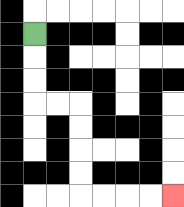{'start': '[1, 1]', 'end': '[7, 8]', 'path_directions': 'D,D,D,R,R,D,D,D,D,R,R,R,R', 'path_coordinates': '[[1, 1], [1, 2], [1, 3], [1, 4], [2, 4], [3, 4], [3, 5], [3, 6], [3, 7], [3, 8], [4, 8], [5, 8], [6, 8], [7, 8]]'}